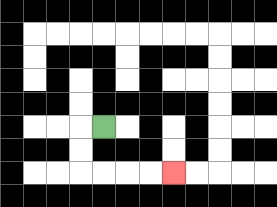{'start': '[4, 5]', 'end': '[7, 7]', 'path_directions': 'L,D,D,R,R,R,R', 'path_coordinates': '[[4, 5], [3, 5], [3, 6], [3, 7], [4, 7], [5, 7], [6, 7], [7, 7]]'}